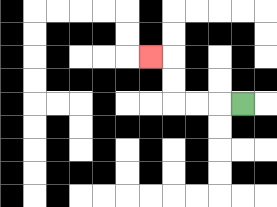{'start': '[10, 4]', 'end': '[6, 2]', 'path_directions': 'L,L,L,U,U,L', 'path_coordinates': '[[10, 4], [9, 4], [8, 4], [7, 4], [7, 3], [7, 2], [6, 2]]'}